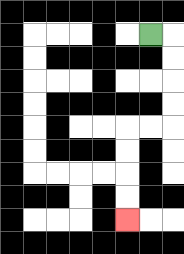{'start': '[6, 1]', 'end': '[5, 9]', 'path_directions': 'R,D,D,D,D,L,L,D,D,D,D', 'path_coordinates': '[[6, 1], [7, 1], [7, 2], [7, 3], [7, 4], [7, 5], [6, 5], [5, 5], [5, 6], [5, 7], [5, 8], [5, 9]]'}